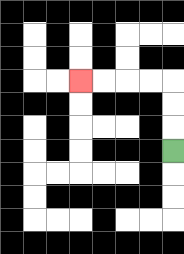{'start': '[7, 6]', 'end': '[3, 3]', 'path_directions': 'U,U,U,L,L,L,L', 'path_coordinates': '[[7, 6], [7, 5], [7, 4], [7, 3], [6, 3], [5, 3], [4, 3], [3, 3]]'}